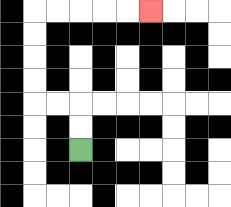{'start': '[3, 6]', 'end': '[6, 0]', 'path_directions': 'U,U,L,L,U,U,U,U,R,R,R,R,R', 'path_coordinates': '[[3, 6], [3, 5], [3, 4], [2, 4], [1, 4], [1, 3], [1, 2], [1, 1], [1, 0], [2, 0], [3, 0], [4, 0], [5, 0], [6, 0]]'}